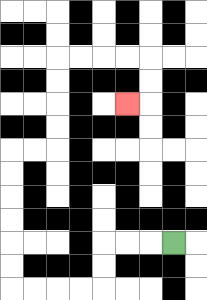{'start': '[7, 10]', 'end': '[5, 4]', 'path_directions': 'L,L,L,D,D,L,L,L,L,U,U,U,U,U,U,R,R,U,U,U,U,R,R,R,R,D,D,L', 'path_coordinates': '[[7, 10], [6, 10], [5, 10], [4, 10], [4, 11], [4, 12], [3, 12], [2, 12], [1, 12], [0, 12], [0, 11], [0, 10], [0, 9], [0, 8], [0, 7], [0, 6], [1, 6], [2, 6], [2, 5], [2, 4], [2, 3], [2, 2], [3, 2], [4, 2], [5, 2], [6, 2], [6, 3], [6, 4], [5, 4]]'}